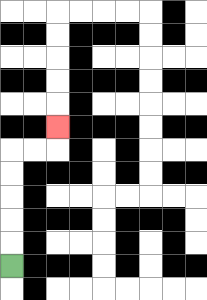{'start': '[0, 11]', 'end': '[2, 5]', 'path_directions': 'U,U,U,U,U,R,R,U', 'path_coordinates': '[[0, 11], [0, 10], [0, 9], [0, 8], [0, 7], [0, 6], [1, 6], [2, 6], [2, 5]]'}